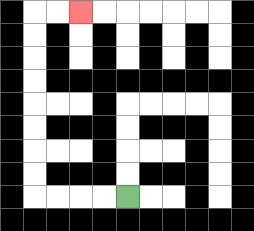{'start': '[5, 8]', 'end': '[3, 0]', 'path_directions': 'L,L,L,L,U,U,U,U,U,U,U,U,R,R', 'path_coordinates': '[[5, 8], [4, 8], [3, 8], [2, 8], [1, 8], [1, 7], [1, 6], [1, 5], [1, 4], [1, 3], [1, 2], [1, 1], [1, 0], [2, 0], [3, 0]]'}